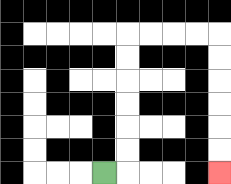{'start': '[4, 7]', 'end': '[9, 7]', 'path_directions': 'R,U,U,U,U,U,U,R,R,R,R,D,D,D,D,D,D', 'path_coordinates': '[[4, 7], [5, 7], [5, 6], [5, 5], [5, 4], [5, 3], [5, 2], [5, 1], [6, 1], [7, 1], [8, 1], [9, 1], [9, 2], [9, 3], [9, 4], [9, 5], [9, 6], [9, 7]]'}